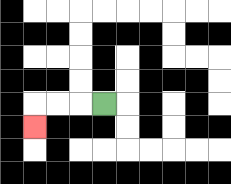{'start': '[4, 4]', 'end': '[1, 5]', 'path_directions': 'L,L,L,D', 'path_coordinates': '[[4, 4], [3, 4], [2, 4], [1, 4], [1, 5]]'}